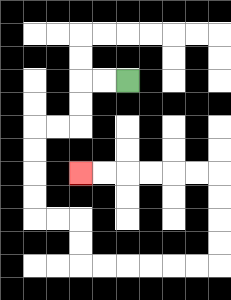{'start': '[5, 3]', 'end': '[3, 7]', 'path_directions': 'L,L,D,D,L,L,D,D,D,D,R,R,D,D,R,R,R,R,R,R,U,U,U,U,L,L,L,L,L,L', 'path_coordinates': '[[5, 3], [4, 3], [3, 3], [3, 4], [3, 5], [2, 5], [1, 5], [1, 6], [1, 7], [1, 8], [1, 9], [2, 9], [3, 9], [3, 10], [3, 11], [4, 11], [5, 11], [6, 11], [7, 11], [8, 11], [9, 11], [9, 10], [9, 9], [9, 8], [9, 7], [8, 7], [7, 7], [6, 7], [5, 7], [4, 7], [3, 7]]'}